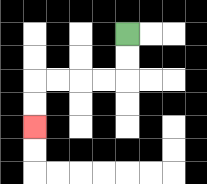{'start': '[5, 1]', 'end': '[1, 5]', 'path_directions': 'D,D,L,L,L,L,D,D', 'path_coordinates': '[[5, 1], [5, 2], [5, 3], [4, 3], [3, 3], [2, 3], [1, 3], [1, 4], [1, 5]]'}